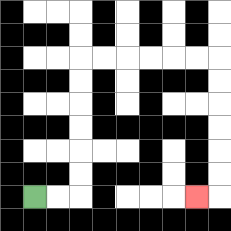{'start': '[1, 8]', 'end': '[8, 8]', 'path_directions': 'R,R,U,U,U,U,U,U,R,R,R,R,R,R,D,D,D,D,D,D,L', 'path_coordinates': '[[1, 8], [2, 8], [3, 8], [3, 7], [3, 6], [3, 5], [3, 4], [3, 3], [3, 2], [4, 2], [5, 2], [6, 2], [7, 2], [8, 2], [9, 2], [9, 3], [9, 4], [9, 5], [9, 6], [9, 7], [9, 8], [8, 8]]'}